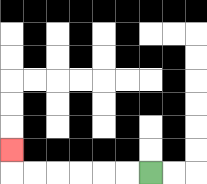{'start': '[6, 7]', 'end': '[0, 6]', 'path_directions': 'L,L,L,L,L,L,U', 'path_coordinates': '[[6, 7], [5, 7], [4, 7], [3, 7], [2, 7], [1, 7], [0, 7], [0, 6]]'}